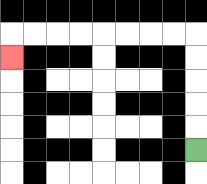{'start': '[8, 6]', 'end': '[0, 2]', 'path_directions': 'U,U,U,U,U,L,L,L,L,L,L,L,L,D', 'path_coordinates': '[[8, 6], [8, 5], [8, 4], [8, 3], [8, 2], [8, 1], [7, 1], [6, 1], [5, 1], [4, 1], [3, 1], [2, 1], [1, 1], [0, 1], [0, 2]]'}